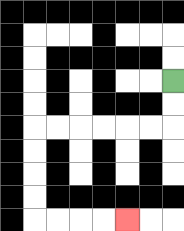{'start': '[7, 3]', 'end': '[5, 9]', 'path_directions': 'D,D,L,L,L,L,L,L,D,D,D,D,R,R,R,R', 'path_coordinates': '[[7, 3], [7, 4], [7, 5], [6, 5], [5, 5], [4, 5], [3, 5], [2, 5], [1, 5], [1, 6], [1, 7], [1, 8], [1, 9], [2, 9], [3, 9], [4, 9], [5, 9]]'}